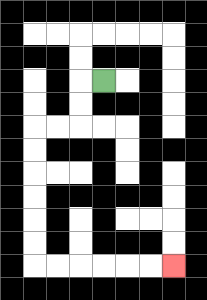{'start': '[4, 3]', 'end': '[7, 11]', 'path_directions': 'L,D,D,L,L,D,D,D,D,D,D,R,R,R,R,R,R', 'path_coordinates': '[[4, 3], [3, 3], [3, 4], [3, 5], [2, 5], [1, 5], [1, 6], [1, 7], [1, 8], [1, 9], [1, 10], [1, 11], [2, 11], [3, 11], [4, 11], [5, 11], [6, 11], [7, 11]]'}